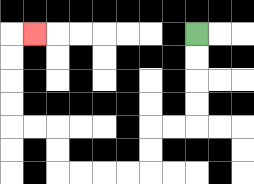{'start': '[8, 1]', 'end': '[1, 1]', 'path_directions': 'D,D,D,D,L,L,D,D,L,L,L,L,U,U,L,L,U,U,U,U,R', 'path_coordinates': '[[8, 1], [8, 2], [8, 3], [8, 4], [8, 5], [7, 5], [6, 5], [6, 6], [6, 7], [5, 7], [4, 7], [3, 7], [2, 7], [2, 6], [2, 5], [1, 5], [0, 5], [0, 4], [0, 3], [0, 2], [0, 1], [1, 1]]'}